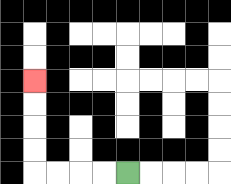{'start': '[5, 7]', 'end': '[1, 3]', 'path_directions': 'L,L,L,L,U,U,U,U', 'path_coordinates': '[[5, 7], [4, 7], [3, 7], [2, 7], [1, 7], [1, 6], [1, 5], [1, 4], [1, 3]]'}